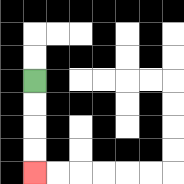{'start': '[1, 3]', 'end': '[1, 7]', 'path_directions': 'D,D,D,D', 'path_coordinates': '[[1, 3], [1, 4], [1, 5], [1, 6], [1, 7]]'}